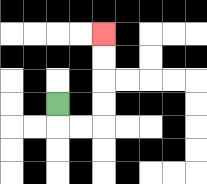{'start': '[2, 4]', 'end': '[4, 1]', 'path_directions': 'D,R,R,U,U,U,U', 'path_coordinates': '[[2, 4], [2, 5], [3, 5], [4, 5], [4, 4], [4, 3], [4, 2], [4, 1]]'}